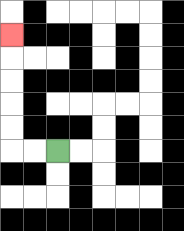{'start': '[2, 6]', 'end': '[0, 1]', 'path_directions': 'L,L,U,U,U,U,U', 'path_coordinates': '[[2, 6], [1, 6], [0, 6], [0, 5], [0, 4], [0, 3], [0, 2], [0, 1]]'}